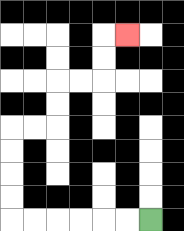{'start': '[6, 9]', 'end': '[5, 1]', 'path_directions': 'L,L,L,L,L,L,U,U,U,U,R,R,U,U,R,R,U,U,R', 'path_coordinates': '[[6, 9], [5, 9], [4, 9], [3, 9], [2, 9], [1, 9], [0, 9], [0, 8], [0, 7], [0, 6], [0, 5], [1, 5], [2, 5], [2, 4], [2, 3], [3, 3], [4, 3], [4, 2], [4, 1], [5, 1]]'}